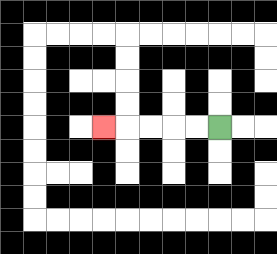{'start': '[9, 5]', 'end': '[4, 5]', 'path_directions': 'L,L,L,L,L', 'path_coordinates': '[[9, 5], [8, 5], [7, 5], [6, 5], [5, 5], [4, 5]]'}